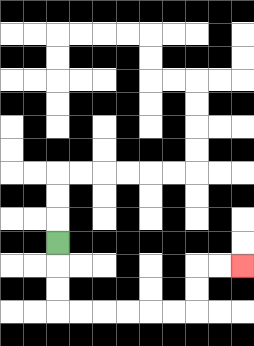{'start': '[2, 10]', 'end': '[10, 11]', 'path_directions': 'D,D,D,R,R,R,R,R,R,U,U,R,R', 'path_coordinates': '[[2, 10], [2, 11], [2, 12], [2, 13], [3, 13], [4, 13], [5, 13], [6, 13], [7, 13], [8, 13], [8, 12], [8, 11], [9, 11], [10, 11]]'}